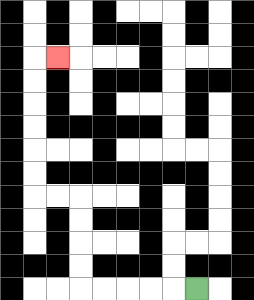{'start': '[8, 12]', 'end': '[2, 2]', 'path_directions': 'L,L,L,L,L,U,U,U,U,L,L,U,U,U,U,U,U,R', 'path_coordinates': '[[8, 12], [7, 12], [6, 12], [5, 12], [4, 12], [3, 12], [3, 11], [3, 10], [3, 9], [3, 8], [2, 8], [1, 8], [1, 7], [1, 6], [1, 5], [1, 4], [1, 3], [1, 2], [2, 2]]'}